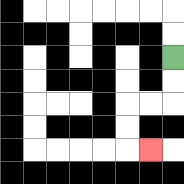{'start': '[7, 2]', 'end': '[6, 6]', 'path_directions': 'D,D,L,L,D,D,R', 'path_coordinates': '[[7, 2], [7, 3], [7, 4], [6, 4], [5, 4], [5, 5], [5, 6], [6, 6]]'}